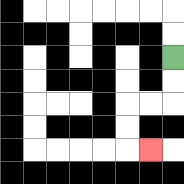{'start': '[7, 2]', 'end': '[6, 6]', 'path_directions': 'D,D,L,L,D,D,R', 'path_coordinates': '[[7, 2], [7, 3], [7, 4], [6, 4], [5, 4], [5, 5], [5, 6], [6, 6]]'}